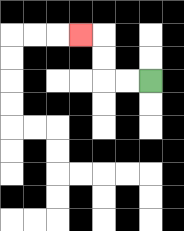{'start': '[6, 3]', 'end': '[3, 1]', 'path_directions': 'L,L,U,U,L', 'path_coordinates': '[[6, 3], [5, 3], [4, 3], [4, 2], [4, 1], [3, 1]]'}